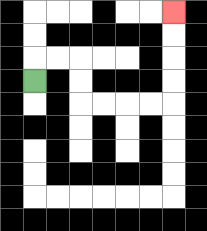{'start': '[1, 3]', 'end': '[7, 0]', 'path_directions': 'U,R,R,D,D,R,R,R,R,U,U,U,U', 'path_coordinates': '[[1, 3], [1, 2], [2, 2], [3, 2], [3, 3], [3, 4], [4, 4], [5, 4], [6, 4], [7, 4], [7, 3], [7, 2], [7, 1], [7, 0]]'}